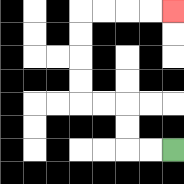{'start': '[7, 6]', 'end': '[7, 0]', 'path_directions': 'L,L,U,U,L,L,U,U,U,U,R,R,R,R', 'path_coordinates': '[[7, 6], [6, 6], [5, 6], [5, 5], [5, 4], [4, 4], [3, 4], [3, 3], [3, 2], [3, 1], [3, 0], [4, 0], [5, 0], [6, 0], [7, 0]]'}